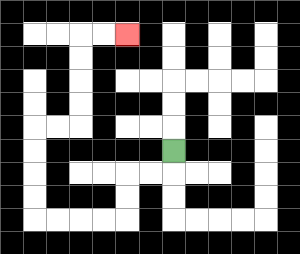{'start': '[7, 6]', 'end': '[5, 1]', 'path_directions': 'D,L,L,D,D,L,L,L,L,U,U,U,U,R,R,U,U,U,U,R,R', 'path_coordinates': '[[7, 6], [7, 7], [6, 7], [5, 7], [5, 8], [5, 9], [4, 9], [3, 9], [2, 9], [1, 9], [1, 8], [1, 7], [1, 6], [1, 5], [2, 5], [3, 5], [3, 4], [3, 3], [3, 2], [3, 1], [4, 1], [5, 1]]'}